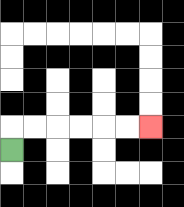{'start': '[0, 6]', 'end': '[6, 5]', 'path_directions': 'U,R,R,R,R,R,R', 'path_coordinates': '[[0, 6], [0, 5], [1, 5], [2, 5], [3, 5], [4, 5], [5, 5], [6, 5]]'}